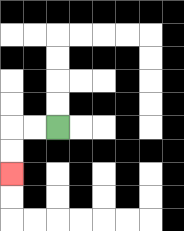{'start': '[2, 5]', 'end': '[0, 7]', 'path_directions': 'L,L,D,D', 'path_coordinates': '[[2, 5], [1, 5], [0, 5], [0, 6], [0, 7]]'}